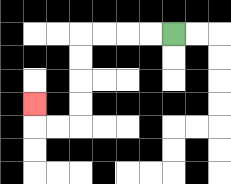{'start': '[7, 1]', 'end': '[1, 4]', 'path_directions': 'L,L,L,L,D,D,D,D,L,L,U', 'path_coordinates': '[[7, 1], [6, 1], [5, 1], [4, 1], [3, 1], [3, 2], [3, 3], [3, 4], [3, 5], [2, 5], [1, 5], [1, 4]]'}